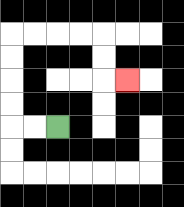{'start': '[2, 5]', 'end': '[5, 3]', 'path_directions': 'L,L,U,U,U,U,R,R,R,R,D,D,R', 'path_coordinates': '[[2, 5], [1, 5], [0, 5], [0, 4], [0, 3], [0, 2], [0, 1], [1, 1], [2, 1], [3, 1], [4, 1], [4, 2], [4, 3], [5, 3]]'}